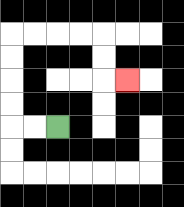{'start': '[2, 5]', 'end': '[5, 3]', 'path_directions': 'L,L,U,U,U,U,R,R,R,R,D,D,R', 'path_coordinates': '[[2, 5], [1, 5], [0, 5], [0, 4], [0, 3], [0, 2], [0, 1], [1, 1], [2, 1], [3, 1], [4, 1], [4, 2], [4, 3], [5, 3]]'}